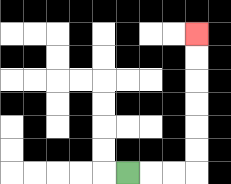{'start': '[5, 7]', 'end': '[8, 1]', 'path_directions': 'R,R,R,U,U,U,U,U,U', 'path_coordinates': '[[5, 7], [6, 7], [7, 7], [8, 7], [8, 6], [8, 5], [8, 4], [8, 3], [8, 2], [8, 1]]'}